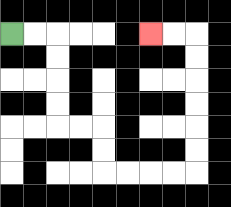{'start': '[0, 1]', 'end': '[6, 1]', 'path_directions': 'R,R,D,D,D,D,R,R,D,D,R,R,R,R,U,U,U,U,U,U,L,L', 'path_coordinates': '[[0, 1], [1, 1], [2, 1], [2, 2], [2, 3], [2, 4], [2, 5], [3, 5], [4, 5], [4, 6], [4, 7], [5, 7], [6, 7], [7, 7], [8, 7], [8, 6], [8, 5], [8, 4], [8, 3], [8, 2], [8, 1], [7, 1], [6, 1]]'}